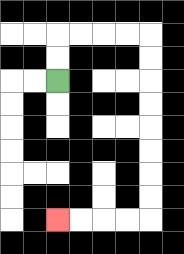{'start': '[2, 3]', 'end': '[2, 9]', 'path_directions': 'U,U,R,R,R,R,D,D,D,D,D,D,D,D,L,L,L,L', 'path_coordinates': '[[2, 3], [2, 2], [2, 1], [3, 1], [4, 1], [5, 1], [6, 1], [6, 2], [6, 3], [6, 4], [6, 5], [6, 6], [6, 7], [6, 8], [6, 9], [5, 9], [4, 9], [3, 9], [2, 9]]'}